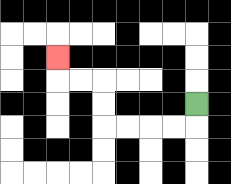{'start': '[8, 4]', 'end': '[2, 2]', 'path_directions': 'D,L,L,L,L,U,U,L,L,U', 'path_coordinates': '[[8, 4], [8, 5], [7, 5], [6, 5], [5, 5], [4, 5], [4, 4], [4, 3], [3, 3], [2, 3], [2, 2]]'}